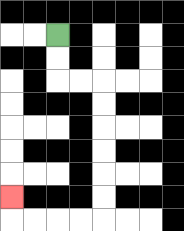{'start': '[2, 1]', 'end': '[0, 8]', 'path_directions': 'D,D,R,R,D,D,D,D,D,D,L,L,L,L,U', 'path_coordinates': '[[2, 1], [2, 2], [2, 3], [3, 3], [4, 3], [4, 4], [4, 5], [4, 6], [4, 7], [4, 8], [4, 9], [3, 9], [2, 9], [1, 9], [0, 9], [0, 8]]'}